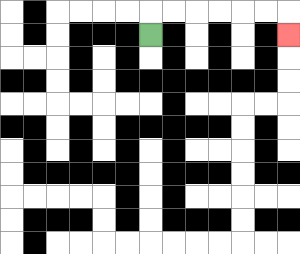{'start': '[6, 1]', 'end': '[12, 1]', 'path_directions': 'U,R,R,R,R,R,R,D', 'path_coordinates': '[[6, 1], [6, 0], [7, 0], [8, 0], [9, 0], [10, 0], [11, 0], [12, 0], [12, 1]]'}